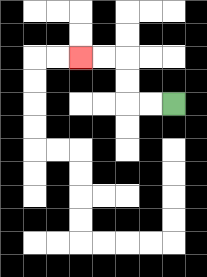{'start': '[7, 4]', 'end': '[3, 2]', 'path_directions': 'L,L,U,U,L,L', 'path_coordinates': '[[7, 4], [6, 4], [5, 4], [5, 3], [5, 2], [4, 2], [3, 2]]'}